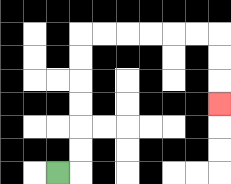{'start': '[2, 7]', 'end': '[9, 4]', 'path_directions': 'R,U,U,U,U,U,U,R,R,R,R,R,R,D,D,D', 'path_coordinates': '[[2, 7], [3, 7], [3, 6], [3, 5], [3, 4], [3, 3], [3, 2], [3, 1], [4, 1], [5, 1], [6, 1], [7, 1], [8, 1], [9, 1], [9, 2], [9, 3], [9, 4]]'}